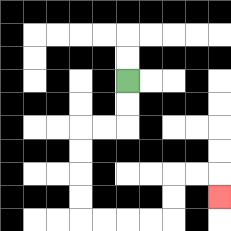{'start': '[5, 3]', 'end': '[9, 8]', 'path_directions': 'D,D,L,L,D,D,D,D,R,R,R,R,U,U,R,R,D', 'path_coordinates': '[[5, 3], [5, 4], [5, 5], [4, 5], [3, 5], [3, 6], [3, 7], [3, 8], [3, 9], [4, 9], [5, 9], [6, 9], [7, 9], [7, 8], [7, 7], [8, 7], [9, 7], [9, 8]]'}